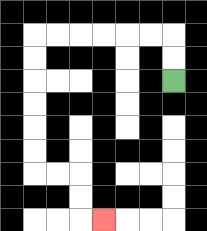{'start': '[7, 3]', 'end': '[4, 9]', 'path_directions': 'U,U,L,L,L,L,L,L,D,D,D,D,D,D,R,R,D,D,R', 'path_coordinates': '[[7, 3], [7, 2], [7, 1], [6, 1], [5, 1], [4, 1], [3, 1], [2, 1], [1, 1], [1, 2], [1, 3], [1, 4], [1, 5], [1, 6], [1, 7], [2, 7], [3, 7], [3, 8], [3, 9], [4, 9]]'}